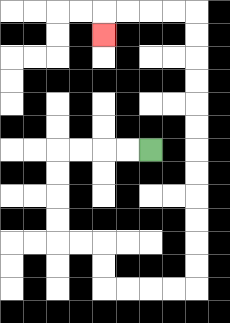{'start': '[6, 6]', 'end': '[4, 1]', 'path_directions': 'L,L,L,L,D,D,D,D,R,R,D,D,R,R,R,R,U,U,U,U,U,U,U,U,U,U,U,U,L,L,L,L,D', 'path_coordinates': '[[6, 6], [5, 6], [4, 6], [3, 6], [2, 6], [2, 7], [2, 8], [2, 9], [2, 10], [3, 10], [4, 10], [4, 11], [4, 12], [5, 12], [6, 12], [7, 12], [8, 12], [8, 11], [8, 10], [8, 9], [8, 8], [8, 7], [8, 6], [8, 5], [8, 4], [8, 3], [8, 2], [8, 1], [8, 0], [7, 0], [6, 0], [5, 0], [4, 0], [4, 1]]'}